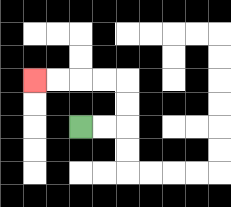{'start': '[3, 5]', 'end': '[1, 3]', 'path_directions': 'R,R,U,U,L,L,L,L', 'path_coordinates': '[[3, 5], [4, 5], [5, 5], [5, 4], [5, 3], [4, 3], [3, 3], [2, 3], [1, 3]]'}